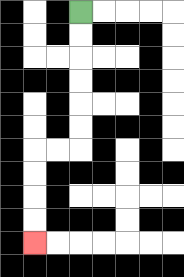{'start': '[3, 0]', 'end': '[1, 10]', 'path_directions': 'D,D,D,D,D,D,L,L,D,D,D,D', 'path_coordinates': '[[3, 0], [3, 1], [3, 2], [3, 3], [3, 4], [3, 5], [3, 6], [2, 6], [1, 6], [1, 7], [1, 8], [1, 9], [1, 10]]'}